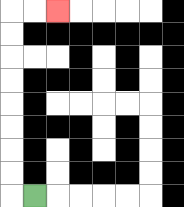{'start': '[1, 8]', 'end': '[2, 0]', 'path_directions': 'L,U,U,U,U,U,U,U,U,R,R', 'path_coordinates': '[[1, 8], [0, 8], [0, 7], [0, 6], [0, 5], [0, 4], [0, 3], [0, 2], [0, 1], [0, 0], [1, 0], [2, 0]]'}